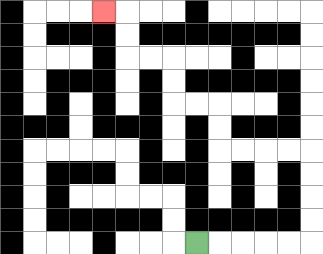{'start': '[8, 10]', 'end': '[4, 0]', 'path_directions': 'R,R,R,R,R,U,U,U,U,L,L,L,L,U,U,L,L,U,U,L,L,U,U,L', 'path_coordinates': '[[8, 10], [9, 10], [10, 10], [11, 10], [12, 10], [13, 10], [13, 9], [13, 8], [13, 7], [13, 6], [12, 6], [11, 6], [10, 6], [9, 6], [9, 5], [9, 4], [8, 4], [7, 4], [7, 3], [7, 2], [6, 2], [5, 2], [5, 1], [5, 0], [4, 0]]'}